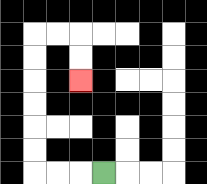{'start': '[4, 7]', 'end': '[3, 3]', 'path_directions': 'L,L,L,U,U,U,U,U,U,R,R,D,D', 'path_coordinates': '[[4, 7], [3, 7], [2, 7], [1, 7], [1, 6], [1, 5], [1, 4], [1, 3], [1, 2], [1, 1], [2, 1], [3, 1], [3, 2], [3, 3]]'}